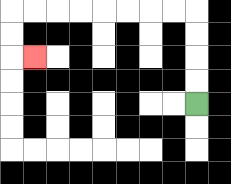{'start': '[8, 4]', 'end': '[1, 2]', 'path_directions': 'U,U,U,U,L,L,L,L,L,L,L,L,D,D,R', 'path_coordinates': '[[8, 4], [8, 3], [8, 2], [8, 1], [8, 0], [7, 0], [6, 0], [5, 0], [4, 0], [3, 0], [2, 0], [1, 0], [0, 0], [0, 1], [0, 2], [1, 2]]'}